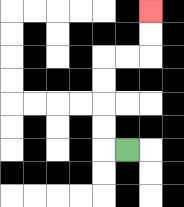{'start': '[5, 6]', 'end': '[6, 0]', 'path_directions': 'L,U,U,U,U,R,R,U,U', 'path_coordinates': '[[5, 6], [4, 6], [4, 5], [4, 4], [4, 3], [4, 2], [5, 2], [6, 2], [6, 1], [6, 0]]'}